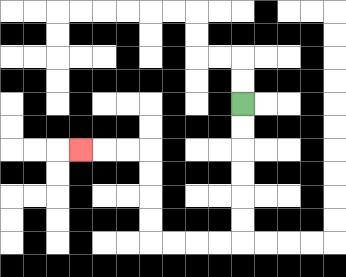{'start': '[10, 4]', 'end': '[3, 6]', 'path_directions': 'D,D,D,D,D,D,L,L,L,L,U,U,U,U,L,L,L', 'path_coordinates': '[[10, 4], [10, 5], [10, 6], [10, 7], [10, 8], [10, 9], [10, 10], [9, 10], [8, 10], [7, 10], [6, 10], [6, 9], [6, 8], [6, 7], [6, 6], [5, 6], [4, 6], [3, 6]]'}